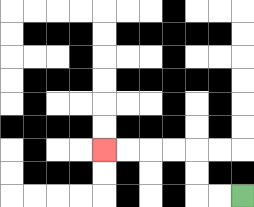{'start': '[10, 8]', 'end': '[4, 6]', 'path_directions': 'L,L,U,U,L,L,L,L', 'path_coordinates': '[[10, 8], [9, 8], [8, 8], [8, 7], [8, 6], [7, 6], [6, 6], [5, 6], [4, 6]]'}